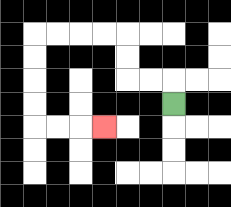{'start': '[7, 4]', 'end': '[4, 5]', 'path_directions': 'U,L,L,U,U,L,L,L,L,D,D,D,D,R,R,R', 'path_coordinates': '[[7, 4], [7, 3], [6, 3], [5, 3], [5, 2], [5, 1], [4, 1], [3, 1], [2, 1], [1, 1], [1, 2], [1, 3], [1, 4], [1, 5], [2, 5], [3, 5], [4, 5]]'}